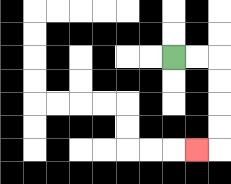{'start': '[7, 2]', 'end': '[8, 6]', 'path_directions': 'R,R,D,D,D,D,L', 'path_coordinates': '[[7, 2], [8, 2], [9, 2], [9, 3], [9, 4], [9, 5], [9, 6], [8, 6]]'}